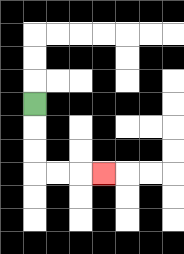{'start': '[1, 4]', 'end': '[4, 7]', 'path_directions': 'D,D,D,R,R,R', 'path_coordinates': '[[1, 4], [1, 5], [1, 6], [1, 7], [2, 7], [3, 7], [4, 7]]'}